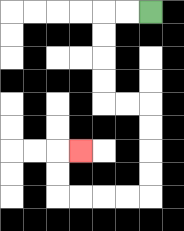{'start': '[6, 0]', 'end': '[3, 6]', 'path_directions': 'L,L,D,D,D,D,R,R,D,D,D,D,L,L,L,L,U,U,R', 'path_coordinates': '[[6, 0], [5, 0], [4, 0], [4, 1], [4, 2], [4, 3], [4, 4], [5, 4], [6, 4], [6, 5], [6, 6], [6, 7], [6, 8], [5, 8], [4, 8], [3, 8], [2, 8], [2, 7], [2, 6], [3, 6]]'}